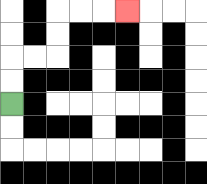{'start': '[0, 4]', 'end': '[5, 0]', 'path_directions': 'U,U,R,R,U,U,R,R,R', 'path_coordinates': '[[0, 4], [0, 3], [0, 2], [1, 2], [2, 2], [2, 1], [2, 0], [3, 0], [4, 0], [5, 0]]'}